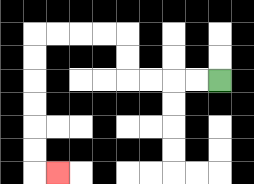{'start': '[9, 3]', 'end': '[2, 7]', 'path_directions': 'L,L,L,L,U,U,L,L,L,L,D,D,D,D,D,D,R', 'path_coordinates': '[[9, 3], [8, 3], [7, 3], [6, 3], [5, 3], [5, 2], [5, 1], [4, 1], [3, 1], [2, 1], [1, 1], [1, 2], [1, 3], [1, 4], [1, 5], [1, 6], [1, 7], [2, 7]]'}